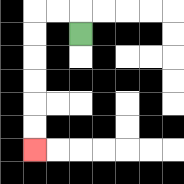{'start': '[3, 1]', 'end': '[1, 6]', 'path_directions': 'U,L,L,D,D,D,D,D,D', 'path_coordinates': '[[3, 1], [3, 0], [2, 0], [1, 0], [1, 1], [1, 2], [1, 3], [1, 4], [1, 5], [1, 6]]'}